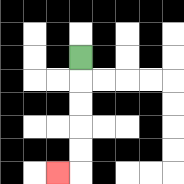{'start': '[3, 2]', 'end': '[2, 7]', 'path_directions': 'D,D,D,D,D,L', 'path_coordinates': '[[3, 2], [3, 3], [3, 4], [3, 5], [3, 6], [3, 7], [2, 7]]'}